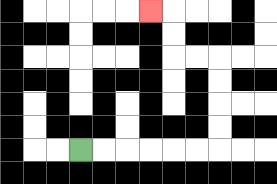{'start': '[3, 6]', 'end': '[6, 0]', 'path_directions': 'R,R,R,R,R,R,U,U,U,U,L,L,U,U,L', 'path_coordinates': '[[3, 6], [4, 6], [5, 6], [6, 6], [7, 6], [8, 6], [9, 6], [9, 5], [9, 4], [9, 3], [9, 2], [8, 2], [7, 2], [7, 1], [7, 0], [6, 0]]'}